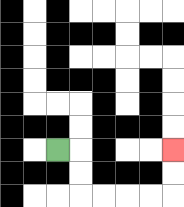{'start': '[2, 6]', 'end': '[7, 6]', 'path_directions': 'R,D,D,R,R,R,R,U,U', 'path_coordinates': '[[2, 6], [3, 6], [3, 7], [3, 8], [4, 8], [5, 8], [6, 8], [7, 8], [7, 7], [7, 6]]'}